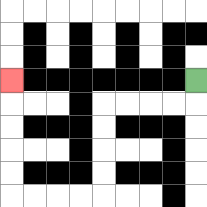{'start': '[8, 3]', 'end': '[0, 3]', 'path_directions': 'D,L,L,L,L,D,D,D,D,L,L,L,L,U,U,U,U,U', 'path_coordinates': '[[8, 3], [8, 4], [7, 4], [6, 4], [5, 4], [4, 4], [4, 5], [4, 6], [4, 7], [4, 8], [3, 8], [2, 8], [1, 8], [0, 8], [0, 7], [0, 6], [0, 5], [0, 4], [0, 3]]'}